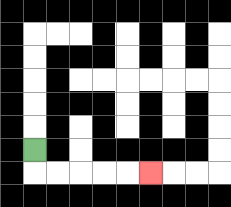{'start': '[1, 6]', 'end': '[6, 7]', 'path_directions': 'D,R,R,R,R,R', 'path_coordinates': '[[1, 6], [1, 7], [2, 7], [3, 7], [4, 7], [5, 7], [6, 7]]'}